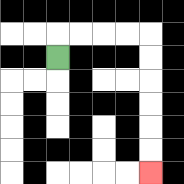{'start': '[2, 2]', 'end': '[6, 7]', 'path_directions': 'U,R,R,R,R,D,D,D,D,D,D', 'path_coordinates': '[[2, 2], [2, 1], [3, 1], [4, 1], [5, 1], [6, 1], [6, 2], [6, 3], [6, 4], [6, 5], [6, 6], [6, 7]]'}